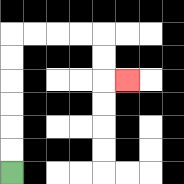{'start': '[0, 7]', 'end': '[5, 3]', 'path_directions': 'U,U,U,U,U,U,R,R,R,R,D,D,R', 'path_coordinates': '[[0, 7], [0, 6], [0, 5], [0, 4], [0, 3], [0, 2], [0, 1], [1, 1], [2, 1], [3, 1], [4, 1], [4, 2], [4, 3], [5, 3]]'}